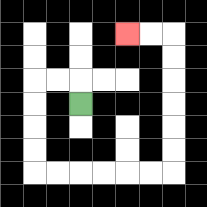{'start': '[3, 4]', 'end': '[5, 1]', 'path_directions': 'U,L,L,D,D,D,D,R,R,R,R,R,R,U,U,U,U,U,U,L,L', 'path_coordinates': '[[3, 4], [3, 3], [2, 3], [1, 3], [1, 4], [1, 5], [1, 6], [1, 7], [2, 7], [3, 7], [4, 7], [5, 7], [6, 7], [7, 7], [7, 6], [7, 5], [7, 4], [7, 3], [7, 2], [7, 1], [6, 1], [5, 1]]'}